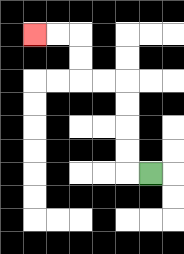{'start': '[6, 7]', 'end': '[1, 1]', 'path_directions': 'L,U,U,U,U,L,L,U,U,L,L', 'path_coordinates': '[[6, 7], [5, 7], [5, 6], [5, 5], [5, 4], [5, 3], [4, 3], [3, 3], [3, 2], [3, 1], [2, 1], [1, 1]]'}